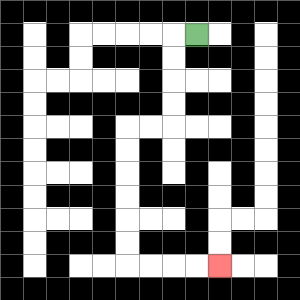{'start': '[8, 1]', 'end': '[9, 11]', 'path_directions': 'L,D,D,D,D,L,L,D,D,D,D,D,D,R,R,R,R', 'path_coordinates': '[[8, 1], [7, 1], [7, 2], [7, 3], [7, 4], [7, 5], [6, 5], [5, 5], [5, 6], [5, 7], [5, 8], [5, 9], [5, 10], [5, 11], [6, 11], [7, 11], [8, 11], [9, 11]]'}